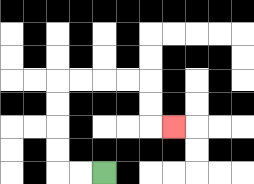{'start': '[4, 7]', 'end': '[7, 5]', 'path_directions': 'L,L,U,U,U,U,R,R,R,R,D,D,R', 'path_coordinates': '[[4, 7], [3, 7], [2, 7], [2, 6], [2, 5], [2, 4], [2, 3], [3, 3], [4, 3], [5, 3], [6, 3], [6, 4], [6, 5], [7, 5]]'}